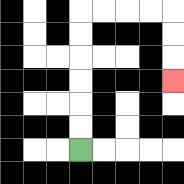{'start': '[3, 6]', 'end': '[7, 3]', 'path_directions': 'U,U,U,U,U,U,R,R,R,R,D,D,D', 'path_coordinates': '[[3, 6], [3, 5], [3, 4], [3, 3], [3, 2], [3, 1], [3, 0], [4, 0], [5, 0], [6, 0], [7, 0], [7, 1], [7, 2], [7, 3]]'}